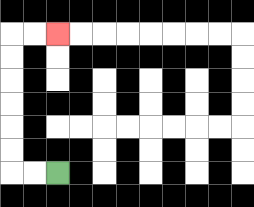{'start': '[2, 7]', 'end': '[2, 1]', 'path_directions': 'L,L,U,U,U,U,U,U,R,R', 'path_coordinates': '[[2, 7], [1, 7], [0, 7], [0, 6], [0, 5], [0, 4], [0, 3], [0, 2], [0, 1], [1, 1], [2, 1]]'}